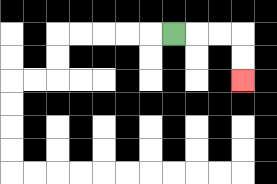{'start': '[7, 1]', 'end': '[10, 3]', 'path_directions': 'R,R,R,D,D', 'path_coordinates': '[[7, 1], [8, 1], [9, 1], [10, 1], [10, 2], [10, 3]]'}